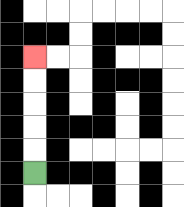{'start': '[1, 7]', 'end': '[1, 2]', 'path_directions': 'U,U,U,U,U', 'path_coordinates': '[[1, 7], [1, 6], [1, 5], [1, 4], [1, 3], [1, 2]]'}